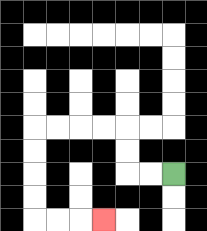{'start': '[7, 7]', 'end': '[4, 9]', 'path_directions': 'L,L,U,U,L,L,L,L,D,D,D,D,R,R,R', 'path_coordinates': '[[7, 7], [6, 7], [5, 7], [5, 6], [5, 5], [4, 5], [3, 5], [2, 5], [1, 5], [1, 6], [1, 7], [1, 8], [1, 9], [2, 9], [3, 9], [4, 9]]'}